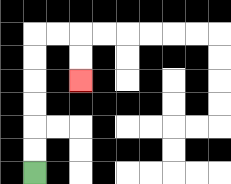{'start': '[1, 7]', 'end': '[3, 3]', 'path_directions': 'U,U,U,U,U,U,R,R,D,D', 'path_coordinates': '[[1, 7], [1, 6], [1, 5], [1, 4], [1, 3], [1, 2], [1, 1], [2, 1], [3, 1], [3, 2], [3, 3]]'}